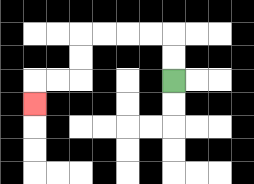{'start': '[7, 3]', 'end': '[1, 4]', 'path_directions': 'U,U,L,L,L,L,D,D,L,L,D', 'path_coordinates': '[[7, 3], [7, 2], [7, 1], [6, 1], [5, 1], [4, 1], [3, 1], [3, 2], [3, 3], [2, 3], [1, 3], [1, 4]]'}